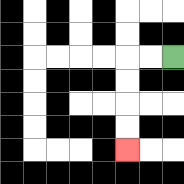{'start': '[7, 2]', 'end': '[5, 6]', 'path_directions': 'L,L,D,D,D,D', 'path_coordinates': '[[7, 2], [6, 2], [5, 2], [5, 3], [5, 4], [5, 5], [5, 6]]'}